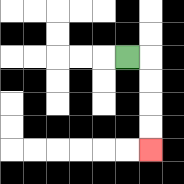{'start': '[5, 2]', 'end': '[6, 6]', 'path_directions': 'R,D,D,D,D', 'path_coordinates': '[[5, 2], [6, 2], [6, 3], [6, 4], [6, 5], [6, 6]]'}